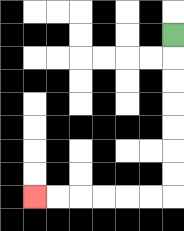{'start': '[7, 1]', 'end': '[1, 8]', 'path_directions': 'D,D,D,D,D,D,D,L,L,L,L,L,L', 'path_coordinates': '[[7, 1], [7, 2], [7, 3], [7, 4], [7, 5], [7, 6], [7, 7], [7, 8], [6, 8], [5, 8], [4, 8], [3, 8], [2, 8], [1, 8]]'}